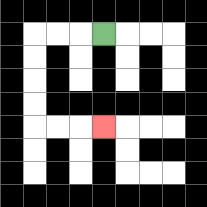{'start': '[4, 1]', 'end': '[4, 5]', 'path_directions': 'L,L,L,D,D,D,D,R,R,R', 'path_coordinates': '[[4, 1], [3, 1], [2, 1], [1, 1], [1, 2], [1, 3], [1, 4], [1, 5], [2, 5], [3, 5], [4, 5]]'}